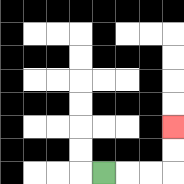{'start': '[4, 7]', 'end': '[7, 5]', 'path_directions': 'R,R,R,U,U', 'path_coordinates': '[[4, 7], [5, 7], [6, 7], [7, 7], [7, 6], [7, 5]]'}